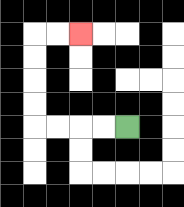{'start': '[5, 5]', 'end': '[3, 1]', 'path_directions': 'L,L,L,L,U,U,U,U,R,R', 'path_coordinates': '[[5, 5], [4, 5], [3, 5], [2, 5], [1, 5], [1, 4], [1, 3], [1, 2], [1, 1], [2, 1], [3, 1]]'}